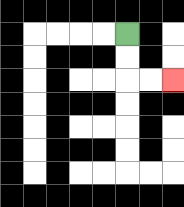{'start': '[5, 1]', 'end': '[7, 3]', 'path_directions': 'D,D,R,R', 'path_coordinates': '[[5, 1], [5, 2], [5, 3], [6, 3], [7, 3]]'}